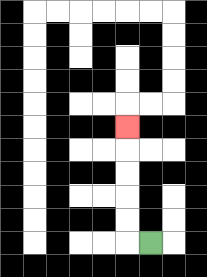{'start': '[6, 10]', 'end': '[5, 5]', 'path_directions': 'L,U,U,U,U,U', 'path_coordinates': '[[6, 10], [5, 10], [5, 9], [5, 8], [5, 7], [5, 6], [5, 5]]'}